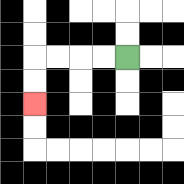{'start': '[5, 2]', 'end': '[1, 4]', 'path_directions': 'L,L,L,L,D,D', 'path_coordinates': '[[5, 2], [4, 2], [3, 2], [2, 2], [1, 2], [1, 3], [1, 4]]'}